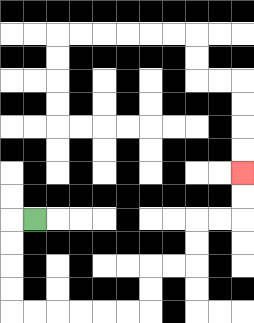{'start': '[1, 9]', 'end': '[10, 7]', 'path_directions': 'L,D,D,D,D,R,R,R,R,R,R,U,U,R,R,U,U,R,R,U,U', 'path_coordinates': '[[1, 9], [0, 9], [0, 10], [0, 11], [0, 12], [0, 13], [1, 13], [2, 13], [3, 13], [4, 13], [5, 13], [6, 13], [6, 12], [6, 11], [7, 11], [8, 11], [8, 10], [8, 9], [9, 9], [10, 9], [10, 8], [10, 7]]'}